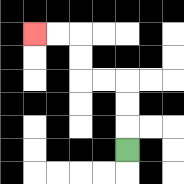{'start': '[5, 6]', 'end': '[1, 1]', 'path_directions': 'U,U,U,L,L,U,U,L,L', 'path_coordinates': '[[5, 6], [5, 5], [5, 4], [5, 3], [4, 3], [3, 3], [3, 2], [3, 1], [2, 1], [1, 1]]'}